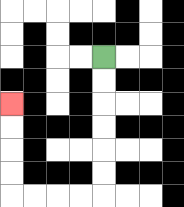{'start': '[4, 2]', 'end': '[0, 4]', 'path_directions': 'D,D,D,D,D,D,L,L,L,L,U,U,U,U', 'path_coordinates': '[[4, 2], [4, 3], [4, 4], [4, 5], [4, 6], [4, 7], [4, 8], [3, 8], [2, 8], [1, 8], [0, 8], [0, 7], [0, 6], [0, 5], [0, 4]]'}